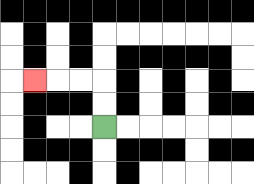{'start': '[4, 5]', 'end': '[1, 3]', 'path_directions': 'U,U,L,L,L', 'path_coordinates': '[[4, 5], [4, 4], [4, 3], [3, 3], [2, 3], [1, 3]]'}